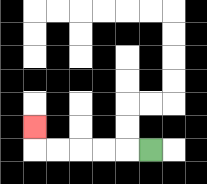{'start': '[6, 6]', 'end': '[1, 5]', 'path_directions': 'L,L,L,L,L,U', 'path_coordinates': '[[6, 6], [5, 6], [4, 6], [3, 6], [2, 6], [1, 6], [1, 5]]'}